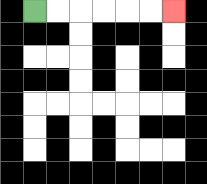{'start': '[1, 0]', 'end': '[7, 0]', 'path_directions': 'R,R,R,R,R,R', 'path_coordinates': '[[1, 0], [2, 0], [3, 0], [4, 0], [5, 0], [6, 0], [7, 0]]'}